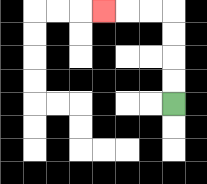{'start': '[7, 4]', 'end': '[4, 0]', 'path_directions': 'U,U,U,U,L,L,L', 'path_coordinates': '[[7, 4], [7, 3], [7, 2], [7, 1], [7, 0], [6, 0], [5, 0], [4, 0]]'}